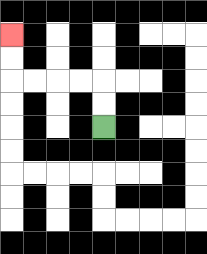{'start': '[4, 5]', 'end': '[0, 1]', 'path_directions': 'U,U,L,L,L,L,U,U', 'path_coordinates': '[[4, 5], [4, 4], [4, 3], [3, 3], [2, 3], [1, 3], [0, 3], [0, 2], [0, 1]]'}